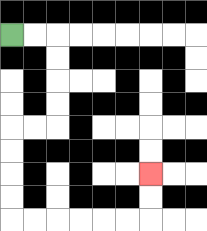{'start': '[0, 1]', 'end': '[6, 7]', 'path_directions': 'R,R,D,D,D,D,L,L,D,D,D,D,R,R,R,R,R,R,U,U', 'path_coordinates': '[[0, 1], [1, 1], [2, 1], [2, 2], [2, 3], [2, 4], [2, 5], [1, 5], [0, 5], [0, 6], [0, 7], [0, 8], [0, 9], [1, 9], [2, 9], [3, 9], [4, 9], [5, 9], [6, 9], [6, 8], [6, 7]]'}